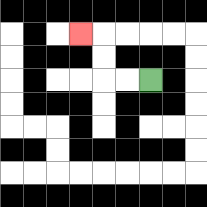{'start': '[6, 3]', 'end': '[3, 1]', 'path_directions': 'L,L,U,U,L', 'path_coordinates': '[[6, 3], [5, 3], [4, 3], [4, 2], [4, 1], [3, 1]]'}